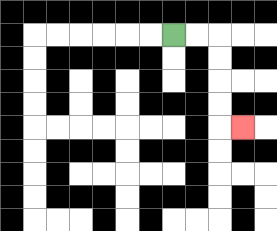{'start': '[7, 1]', 'end': '[10, 5]', 'path_directions': 'R,R,D,D,D,D,R', 'path_coordinates': '[[7, 1], [8, 1], [9, 1], [9, 2], [9, 3], [9, 4], [9, 5], [10, 5]]'}